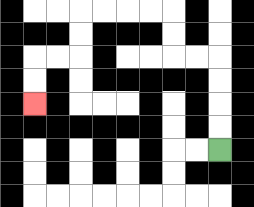{'start': '[9, 6]', 'end': '[1, 4]', 'path_directions': 'U,U,U,U,L,L,U,U,L,L,L,L,D,D,L,L,D,D', 'path_coordinates': '[[9, 6], [9, 5], [9, 4], [9, 3], [9, 2], [8, 2], [7, 2], [7, 1], [7, 0], [6, 0], [5, 0], [4, 0], [3, 0], [3, 1], [3, 2], [2, 2], [1, 2], [1, 3], [1, 4]]'}